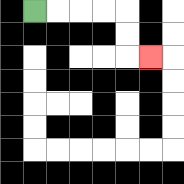{'start': '[1, 0]', 'end': '[6, 2]', 'path_directions': 'R,R,R,R,D,D,R', 'path_coordinates': '[[1, 0], [2, 0], [3, 0], [4, 0], [5, 0], [5, 1], [5, 2], [6, 2]]'}